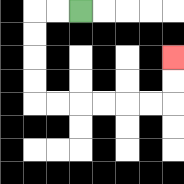{'start': '[3, 0]', 'end': '[7, 2]', 'path_directions': 'L,L,D,D,D,D,R,R,R,R,R,R,U,U', 'path_coordinates': '[[3, 0], [2, 0], [1, 0], [1, 1], [1, 2], [1, 3], [1, 4], [2, 4], [3, 4], [4, 4], [5, 4], [6, 4], [7, 4], [7, 3], [7, 2]]'}